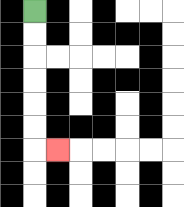{'start': '[1, 0]', 'end': '[2, 6]', 'path_directions': 'D,D,D,D,D,D,R', 'path_coordinates': '[[1, 0], [1, 1], [1, 2], [1, 3], [1, 4], [1, 5], [1, 6], [2, 6]]'}